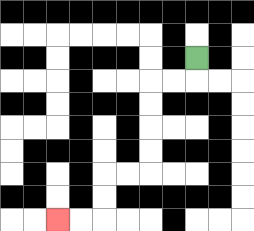{'start': '[8, 2]', 'end': '[2, 9]', 'path_directions': 'D,L,L,D,D,D,D,L,L,D,D,L,L', 'path_coordinates': '[[8, 2], [8, 3], [7, 3], [6, 3], [6, 4], [6, 5], [6, 6], [6, 7], [5, 7], [4, 7], [4, 8], [4, 9], [3, 9], [2, 9]]'}